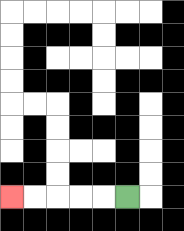{'start': '[5, 8]', 'end': '[0, 8]', 'path_directions': 'L,L,L,L,L', 'path_coordinates': '[[5, 8], [4, 8], [3, 8], [2, 8], [1, 8], [0, 8]]'}